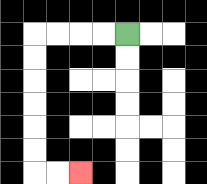{'start': '[5, 1]', 'end': '[3, 7]', 'path_directions': 'L,L,L,L,D,D,D,D,D,D,R,R', 'path_coordinates': '[[5, 1], [4, 1], [3, 1], [2, 1], [1, 1], [1, 2], [1, 3], [1, 4], [1, 5], [1, 6], [1, 7], [2, 7], [3, 7]]'}